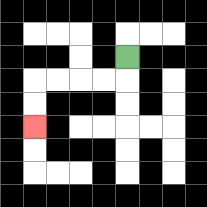{'start': '[5, 2]', 'end': '[1, 5]', 'path_directions': 'D,L,L,L,L,D,D', 'path_coordinates': '[[5, 2], [5, 3], [4, 3], [3, 3], [2, 3], [1, 3], [1, 4], [1, 5]]'}